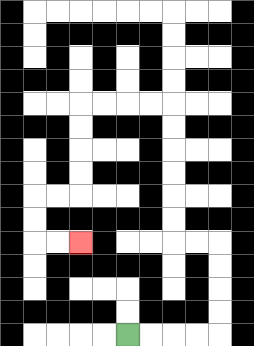{'start': '[5, 14]', 'end': '[3, 10]', 'path_directions': 'R,R,R,R,U,U,U,U,L,L,U,U,U,U,U,U,L,L,L,L,D,D,D,D,L,L,D,D,R,R', 'path_coordinates': '[[5, 14], [6, 14], [7, 14], [8, 14], [9, 14], [9, 13], [9, 12], [9, 11], [9, 10], [8, 10], [7, 10], [7, 9], [7, 8], [7, 7], [7, 6], [7, 5], [7, 4], [6, 4], [5, 4], [4, 4], [3, 4], [3, 5], [3, 6], [3, 7], [3, 8], [2, 8], [1, 8], [1, 9], [1, 10], [2, 10], [3, 10]]'}